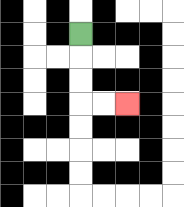{'start': '[3, 1]', 'end': '[5, 4]', 'path_directions': 'D,D,D,R,R', 'path_coordinates': '[[3, 1], [3, 2], [3, 3], [3, 4], [4, 4], [5, 4]]'}